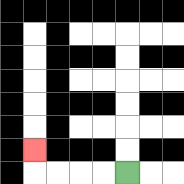{'start': '[5, 7]', 'end': '[1, 6]', 'path_directions': 'L,L,L,L,U', 'path_coordinates': '[[5, 7], [4, 7], [3, 7], [2, 7], [1, 7], [1, 6]]'}